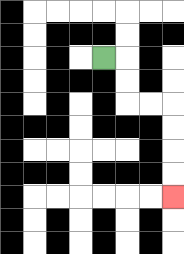{'start': '[4, 2]', 'end': '[7, 8]', 'path_directions': 'R,D,D,R,R,D,D,D,D', 'path_coordinates': '[[4, 2], [5, 2], [5, 3], [5, 4], [6, 4], [7, 4], [7, 5], [7, 6], [7, 7], [7, 8]]'}